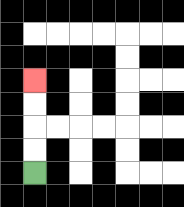{'start': '[1, 7]', 'end': '[1, 3]', 'path_directions': 'U,U,U,U', 'path_coordinates': '[[1, 7], [1, 6], [1, 5], [1, 4], [1, 3]]'}